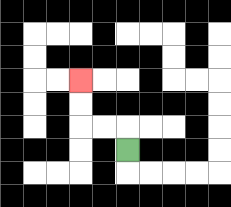{'start': '[5, 6]', 'end': '[3, 3]', 'path_directions': 'U,L,L,U,U', 'path_coordinates': '[[5, 6], [5, 5], [4, 5], [3, 5], [3, 4], [3, 3]]'}